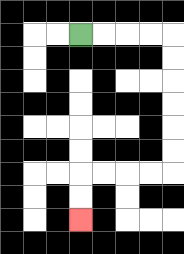{'start': '[3, 1]', 'end': '[3, 9]', 'path_directions': 'R,R,R,R,D,D,D,D,D,D,L,L,L,L,D,D', 'path_coordinates': '[[3, 1], [4, 1], [5, 1], [6, 1], [7, 1], [7, 2], [7, 3], [7, 4], [7, 5], [7, 6], [7, 7], [6, 7], [5, 7], [4, 7], [3, 7], [3, 8], [3, 9]]'}